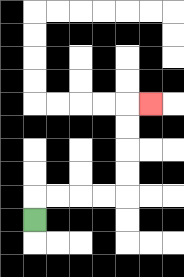{'start': '[1, 9]', 'end': '[6, 4]', 'path_directions': 'U,R,R,R,R,U,U,U,U,R', 'path_coordinates': '[[1, 9], [1, 8], [2, 8], [3, 8], [4, 8], [5, 8], [5, 7], [5, 6], [5, 5], [5, 4], [6, 4]]'}